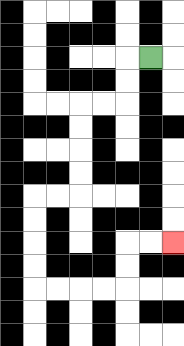{'start': '[6, 2]', 'end': '[7, 10]', 'path_directions': 'L,D,D,L,L,D,D,D,D,L,L,D,D,D,D,R,R,R,R,U,U,R,R', 'path_coordinates': '[[6, 2], [5, 2], [5, 3], [5, 4], [4, 4], [3, 4], [3, 5], [3, 6], [3, 7], [3, 8], [2, 8], [1, 8], [1, 9], [1, 10], [1, 11], [1, 12], [2, 12], [3, 12], [4, 12], [5, 12], [5, 11], [5, 10], [6, 10], [7, 10]]'}